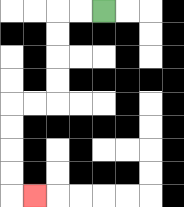{'start': '[4, 0]', 'end': '[1, 8]', 'path_directions': 'L,L,D,D,D,D,L,L,D,D,D,D,R', 'path_coordinates': '[[4, 0], [3, 0], [2, 0], [2, 1], [2, 2], [2, 3], [2, 4], [1, 4], [0, 4], [0, 5], [0, 6], [0, 7], [0, 8], [1, 8]]'}